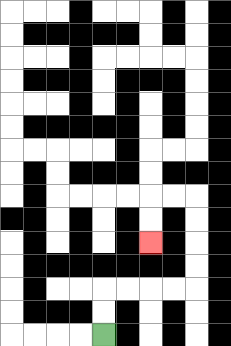{'start': '[4, 14]', 'end': '[6, 10]', 'path_directions': 'U,U,R,R,R,R,U,U,U,U,L,L,D,D', 'path_coordinates': '[[4, 14], [4, 13], [4, 12], [5, 12], [6, 12], [7, 12], [8, 12], [8, 11], [8, 10], [8, 9], [8, 8], [7, 8], [6, 8], [6, 9], [6, 10]]'}